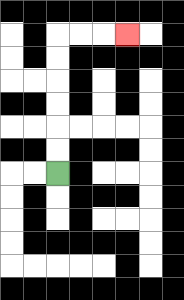{'start': '[2, 7]', 'end': '[5, 1]', 'path_directions': 'U,U,U,U,U,U,R,R,R', 'path_coordinates': '[[2, 7], [2, 6], [2, 5], [2, 4], [2, 3], [2, 2], [2, 1], [3, 1], [4, 1], [5, 1]]'}